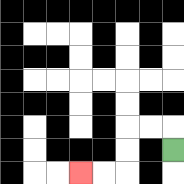{'start': '[7, 6]', 'end': '[3, 7]', 'path_directions': 'U,L,L,D,D,L,L', 'path_coordinates': '[[7, 6], [7, 5], [6, 5], [5, 5], [5, 6], [5, 7], [4, 7], [3, 7]]'}